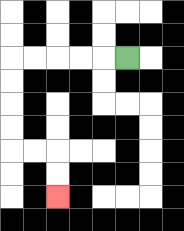{'start': '[5, 2]', 'end': '[2, 8]', 'path_directions': 'L,L,L,L,L,D,D,D,D,R,R,D,D', 'path_coordinates': '[[5, 2], [4, 2], [3, 2], [2, 2], [1, 2], [0, 2], [0, 3], [0, 4], [0, 5], [0, 6], [1, 6], [2, 6], [2, 7], [2, 8]]'}